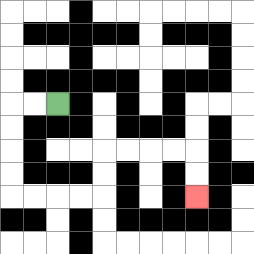{'start': '[2, 4]', 'end': '[8, 8]', 'path_directions': 'L,L,D,D,D,D,R,R,R,R,U,U,R,R,R,R,D,D', 'path_coordinates': '[[2, 4], [1, 4], [0, 4], [0, 5], [0, 6], [0, 7], [0, 8], [1, 8], [2, 8], [3, 8], [4, 8], [4, 7], [4, 6], [5, 6], [6, 6], [7, 6], [8, 6], [8, 7], [8, 8]]'}